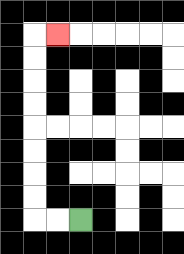{'start': '[3, 9]', 'end': '[2, 1]', 'path_directions': 'L,L,U,U,U,U,U,U,U,U,R', 'path_coordinates': '[[3, 9], [2, 9], [1, 9], [1, 8], [1, 7], [1, 6], [1, 5], [1, 4], [1, 3], [1, 2], [1, 1], [2, 1]]'}